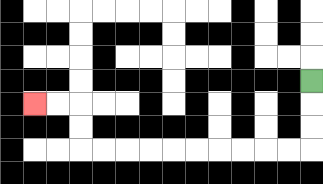{'start': '[13, 3]', 'end': '[1, 4]', 'path_directions': 'D,D,D,L,L,L,L,L,L,L,L,L,L,U,U,L,L', 'path_coordinates': '[[13, 3], [13, 4], [13, 5], [13, 6], [12, 6], [11, 6], [10, 6], [9, 6], [8, 6], [7, 6], [6, 6], [5, 6], [4, 6], [3, 6], [3, 5], [3, 4], [2, 4], [1, 4]]'}